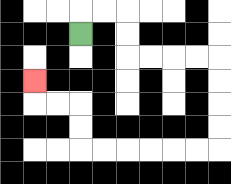{'start': '[3, 1]', 'end': '[1, 3]', 'path_directions': 'U,R,R,D,D,R,R,R,R,D,D,D,D,L,L,L,L,L,L,U,U,L,L,U', 'path_coordinates': '[[3, 1], [3, 0], [4, 0], [5, 0], [5, 1], [5, 2], [6, 2], [7, 2], [8, 2], [9, 2], [9, 3], [9, 4], [9, 5], [9, 6], [8, 6], [7, 6], [6, 6], [5, 6], [4, 6], [3, 6], [3, 5], [3, 4], [2, 4], [1, 4], [1, 3]]'}